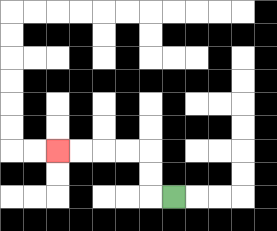{'start': '[7, 8]', 'end': '[2, 6]', 'path_directions': 'L,U,U,L,L,L,L', 'path_coordinates': '[[7, 8], [6, 8], [6, 7], [6, 6], [5, 6], [4, 6], [3, 6], [2, 6]]'}